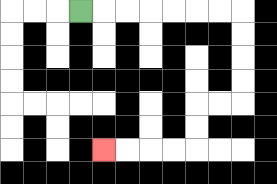{'start': '[3, 0]', 'end': '[4, 6]', 'path_directions': 'R,R,R,R,R,R,R,D,D,D,D,L,L,D,D,L,L,L,L', 'path_coordinates': '[[3, 0], [4, 0], [5, 0], [6, 0], [7, 0], [8, 0], [9, 0], [10, 0], [10, 1], [10, 2], [10, 3], [10, 4], [9, 4], [8, 4], [8, 5], [8, 6], [7, 6], [6, 6], [5, 6], [4, 6]]'}